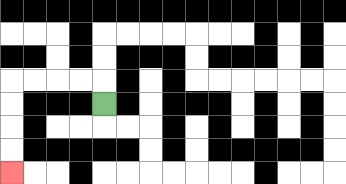{'start': '[4, 4]', 'end': '[0, 7]', 'path_directions': 'U,L,L,L,L,D,D,D,D', 'path_coordinates': '[[4, 4], [4, 3], [3, 3], [2, 3], [1, 3], [0, 3], [0, 4], [0, 5], [0, 6], [0, 7]]'}